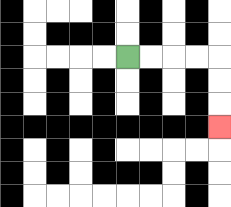{'start': '[5, 2]', 'end': '[9, 5]', 'path_directions': 'R,R,R,R,D,D,D', 'path_coordinates': '[[5, 2], [6, 2], [7, 2], [8, 2], [9, 2], [9, 3], [9, 4], [9, 5]]'}